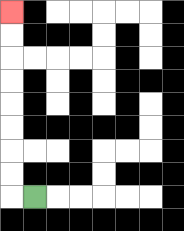{'start': '[1, 8]', 'end': '[0, 0]', 'path_directions': 'L,U,U,U,U,U,U,U,U', 'path_coordinates': '[[1, 8], [0, 8], [0, 7], [0, 6], [0, 5], [0, 4], [0, 3], [0, 2], [0, 1], [0, 0]]'}